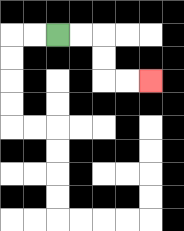{'start': '[2, 1]', 'end': '[6, 3]', 'path_directions': 'R,R,D,D,R,R', 'path_coordinates': '[[2, 1], [3, 1], [4, 1], [4, 2], [4, 3], [5, 3], [6, 3]]'}